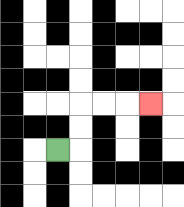{'start': '[2, 6]', 'end': '[6, 4]', 'path_directions': 'R,U,U,R,R,R', 'path_coordinates': '[[2, 6], [3, 6], [3, 5], [3, 4], [4, 4], [5, 4], [6, 4]]'}